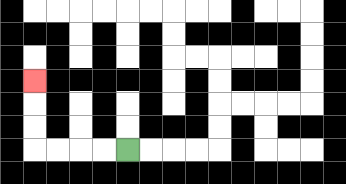{'start': '[5, 6]', 'end': '[1, 3]', 'path_directions': 'L,L,L,L,U,U,U', 'path_coordinates': '[[5, 6], [4, 6], [3, 6], [2, 6], [1, 6], [1, 5], [1, 4], [1, 3]]'}